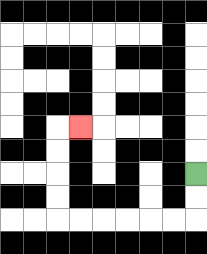{'start': '[8, 7]', 'end': '[3, 5]', 'path_directions': 'D,D,L,L,L,L,L,L,U,U,U,U,R', 'path_coordinates': '[[8, 7], [8, 8], [8, 9], [7, 9], [6, 9], [5, 9], [4, 9], [3, 9], [2, 9], [2, 8], [2, 7], [2, 6], [2, 5], [3, 5]]'}